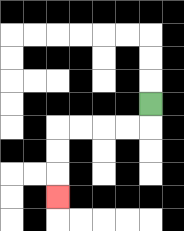{'start': '[6, 4]', 'end': '[2, 8]', 'path_directions': 'D,L,L,L,L,D,D,D', 'path_coordinates': '[[6, 4], [6, 5], [5, 5], [4, 5], [3, 5], [2, 5], [2, 6], [2, 7], [2, 8]]'}